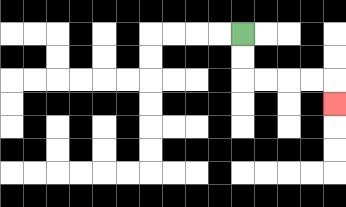{'start': '[10, 1]', 'end': '[14, 4]', 'path_directions': 'D,D,R,R,R,R,D', 'path_coordinates': '[[10, 1], [10, 2], [10, 3], [11, 3], [12, 3], [13, 3], [14, 3], [14, 4]]'}